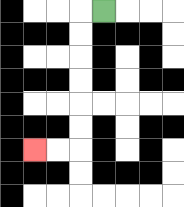{'start': '[4, 0]', 'end': '[1, 6]', 'path_directions': 'L,D,D,D,D,D,D,L,L', 'path_coordinates': '[[4, 0], [3, 0], [3, 1], [3, 2], [3, 3], [3, 4], [3, 5], [3, 6], [2, 6], [1, 6]]'}